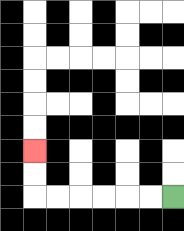{'start': '[7, 8]', 'end': '[1, 6]', 'path_directions': 'L,L,L,L,L,L,U,U', 'path_coordinates': '[[7, 8], [6, 8], [5, 8], [4, 8], [3, 8], [2, 8], [1, 8], [1, 7], [1, 6]]'}